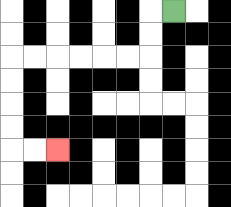{'start': '[7, 0]', 'end': '[2, 6]', 'path_directions': 'L,D,D,L,L,L,L,L,L,D,D,D,D,R,R', 'path_coordinates': '[[7, 0], [6, 0], [6, 1], [6, 2], [5, 2], [4, 2], [3, 2], [2, 2], [1, 2], [0, 2], [0, 3], [0, 4], [0, 5], [0, 6], [1, 6], [2, 6]]'}